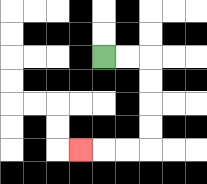{'start': '[4, 2]', 'end': '[3, 6]', 'path_directions': 'R,R,D,D,D,D,L,L,L', 'path_coordinates': '[[4, 2], [5, 2], [6, 2], [6, 3], [6, 4], [6, 5], [6, 6], [5, 6], [4, 6], [3, 6]]'}